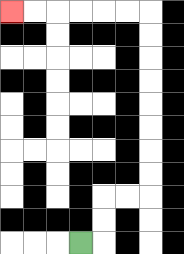{'start': '[3, 10]', 'end': '[0, 0]', 'path_directions': 'R,U,U,R,R,U,U,U,U,U,U,U,U,L,L,L,L,L,L', 'path_coordinates': '[[3, 10], [4, 10], [4, 9], [4, 8], [5, 8], [6, 8], [6, 7], [6, 6], [6, 5], [6, 4], [6, 3], [6, 2], [6, 1], [6, 0], [5, 0], [4, 0], [3, 0], [2, 0], [1, 0], [0, 0]]'}